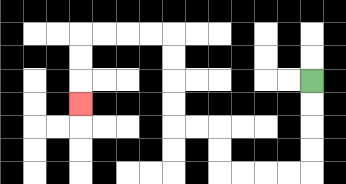{'start': '[13, 3]', 'end': '[3, 4]', 'path_directions': 'D,D,D,D,L,L,L,L,U,U,L,L,U,U,U,U,L,L,L,L,D,D,D', 'path_coordinates': '[[13, 3], [13, 4], [13, 5], [13, 6], [13, 7], [12, 7], [11, 7], [10, 7], [9, 7], [9, 6], [9, 5], [8, 5], [7, 5], [7, 4], [7, 3], [7, 2], [7, 1], [6, 1], [5, 1], [4, 1], [3, 1], [3, 2], [3, 3], [3, 4]]'}